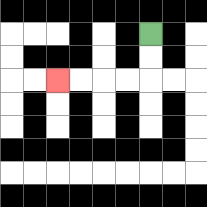{'start': '[6, 1]', 'end': '[2, 3]', 'path_directions': 'D,D,L,L,L,L', 'path_coordinates': '[[6, 1], [6, 2], [6, 3], [5, 3], [4, 3], [3, 3], [2, 3]]'}